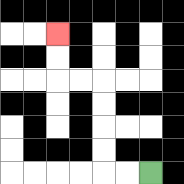{'start': '[6, 7]', 'end': '[2, 1]', 'path_directions': 'L,L,U,U,U,U,L,L,U,U', 'path_coordinates': '[[6, 7], [5, 7], [4, 7], [4, 6], [4, 5], [4, 4], [4, 3], [3, 3], [2, 3], [2, 2], [2, 1]]'}